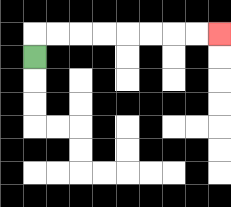{'start': '[1, 2]', 'end': '[9, 1]', 'path_directions': 'U,R,R,R,R,R,R,R,R', 'path_coordinates': '[[1, 2], [1, 1], [2, 1], [3, 1], [4, 1], [5, 1], [6, 1], [7, 1], [8, 1], [9, 1]]'}